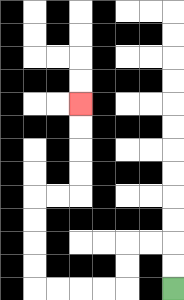{'start': '[7, 12]', 'end': '[3, 4]', 'path_directions': 'U,U,L,L,D,D,L,L,L,L,U,U,U,U,R,R,U,U,U,U', 'path_coordinates': '[[7, 12], [7, 11], [7, 10], [6, 10], [5, 10], [5, 11], [5, 12], [4, 12], [3, 12], [2, 12], [1, 12], [1, 11], [1, 10], [1, 9], [1, 8], [2, 8], [3, 8], [3, 7], [3, 6], [3, 5], [3, 4]]'}